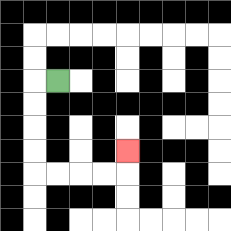{'start': '[2, 3]', 'end': '[5, 6]', 'path_directions': 'L,D,D,D,D,R,R,R,R,U', 'path_coordinates': '[[2, 3], [1, 3], [1, 4], [1, 5], [1, 6], [1, 7], [2, 7], [3, 7], [4, 7], [5, 7], [5, 6]]'}